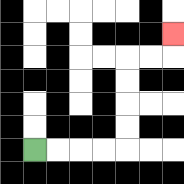{'start': '[1, 6]', 'end': '[7, 1]', 'path_directions': 'R,R,R,R,U,U,U,U,R,R,U', 'path_coordinates': '[[1, 6], [2, 6], [3, 6], [4, 6], [5, 6], [5, 5], [5, 4], [5, 3], [5, 2], [6, 2], [7, 2], [7, 1]]'}